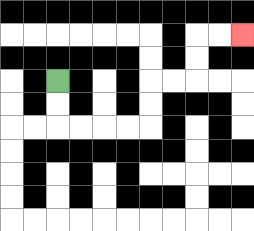{'start': '[2, 3]', 'end': '[10, 1]', 'path_directions': 'D,D,R,R,R,R,U,U,R,R,U,U,R,R', 'path_coordinates': '[[2, 3], [2, 4], [2, 5], [3, 5], [4, 5], [5, 5], [6, 5], [6, 4], [6, 3], [7, 3], [8, 3], [8, 2], [8, 1], [9, 1], [10, 1]]'}